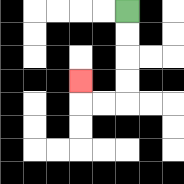{'start': '[5, 0]', 'end': '[3, 3]', 'path_directions': 'D,D,D,D,L,L,U', 'path_coordinates': '[[5, 0], [5, 1], [5, 2], [5, 3], [5, 4], [4, 4], [3, 4], [3, 3]]'}